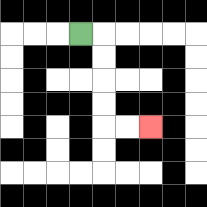{'start': '[3, 1]', 'end': '[6, 5]', 'path_directions': 'R,D,D,D,D,R,R', 'path_coordinates': '[[3, 1], [4, 1], [4, 2], [4, 3], [4, 4], [4, 5], [5, 5], [6, 5]]'}